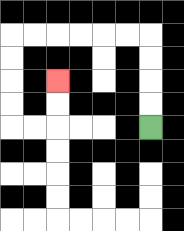{'start': '[6, 5]', 'end': '[2, 3]', 'path_directions': 'U,U,U,U,L,L,L,L,L,L,D,D,D,D,R,R,U,U', 'path_coordinates': '[[6, 5], [6, 4], [6, 3], [6, 2], [6, 1], [5, 1], [4, 1], [3, 1], [2, 1], [1, 1], [0, 1], [0, 2], [0, 3], [0, 4], [0, 5], [1, 5], [2, 5], [2, 4], [2, 3]]'}